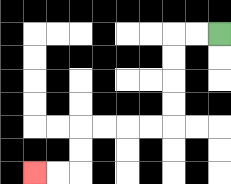{'start': '[9, 1]', 'end': '[1, 7]', 'path_directions': 'L,L,D,D,D,D,L,L,L,L,D,D,L,L', 'path_coordinates': '[[9, 1], [8, 1], [7, 1], [7, 2], [7, 3], [7, 4], [7, 5], [6, 5], [5, 5], [4, 5], [3, 5], [3, 6], [3, 7], [2, 7], [1, 7]]'}